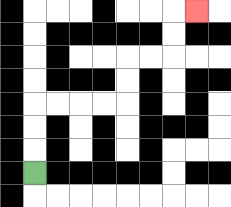{'start': '[1, 7]', 'end': '[8, 0]', 'path_directions': 'U,U,U,R,R,R,R,U,U,R,R,U,U,R', 'path_coordinates': '[[1, 7], [1, 6], [1, 5], [1, 4], [2, 4], [3, 4], [4, 4], [5, 4], [5, 3], [5, 2], [6, 2], [7, 2], [7, 1], [7, 0], [8, 0]]'}